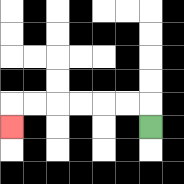{'start': '[6, 5]', 'end': '[0, 5]', 'path_directions': 'U,L,L,L,L,L,L,D', 'path_coordinates': '[[6, 5], [6, 4], [5, 4], [4, 4], [3, 4], [2, 4], [1, 4], [0, 4], [0, 5]]'}